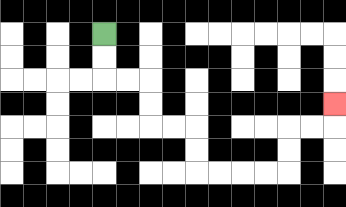{'start': '[4, 1]', 'end': '[14, 4]', 'path_directions': 'D,D,R,R,D,D,R,R,D,D,R,R,R,R,U,U,R,R,U', 'path_coordinates': '[[4, 1], [4, 2], [4, 3], [5, 3], [6, 3], [6, 4], [6, 5], [7, 5], [8, 5], [8, 6], [8, 7], [9, 7], [10, 7], [11, 7], [12, 7], [12, 6], [12, 5], [13, 5], [14, 5], [14, 4]]'}